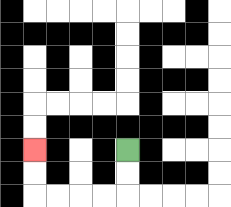{'start': '[5, 6]', 'end': '[1, 6]', 'path_directions': 'D,D,L,L,L,L,U,U', 'path_coordinates': '[[5, 6], [5, 7], [5, 8], [4, 8], [3, 8], [2, 8], [1, 8], [1, 7], [1, 6]]'}